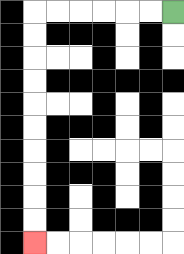{'start': '[7, 0]', 'end': '[1, 10]', 'path_directions': 'L,L,L,L,L,L,D,D,D,D,D,D,D,D,D,D', 'path_coordinates': '[[7, 0], [6, 0], [5, 0], [4, 0], [3, 0], [2, 0], [1, 0], [1, 1], [1, 2], [1, 3], [1, 4], [1, 5], [1, 6], [1, 7], [1, 8], [1, 9], [1, 10]]'}